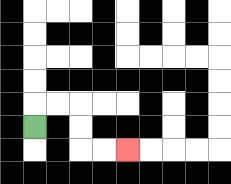{'start': '[1, 5]', 'end': '[5, 6]', 'path_directions': 'U,R,R,D,D,R,R', 'path_coordinates': '[[1, 5], [1, 4], [2, 4], [3, 4], [3, 5], [3, 6], [4, 6], [5, 6]]'}